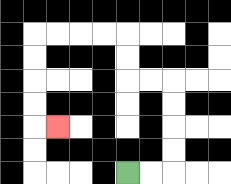{'start': '[5, 7]', 'end': '[2, 5]', 'path_directions': 'R,R,U,U,U,U,L,L,U,U,L,L,L,L,D,D,D,D,R', 'path_coordinates': '[[5, 7], [6, 7], [7, 7], [7, 6], [7, 5], [7, 4], [7, 3], [6, 3], [5, 3], [5, 2], [5, 1], [4, 1], [3, 1], [2, 1], [1, 1], [1, 2], [1, 3], [1, 4], [1, 5], [2, 5]]'}